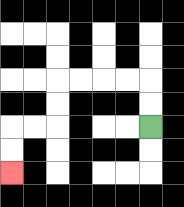{'start': '[6, 5]', 'end': '[0, 7]', 'path_directions': 'U,U,L,L,L,L,D,D,L,L,D,D', 'path_coordinates': '[[6, 5], [6, 4], [6, 3], [5, 3], [4, 3], [3, 3], [2, 3], [2, 4], [2, 5], [1, 5], [0, 5], [0, 6], [0, 7]]'}